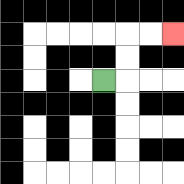{'start': '[4, 3]', 'end': '[7, 1]', 'path_directions': 'R,U,U,R,R', 'path_coordinates': '[[4, 3], [5, 3], [5, 2], [5, 1], [6, 1], [7, 1]]'}